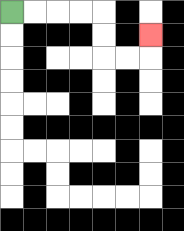{'start': '[0, 0]', 'end': '[6, 1]', 'path_directions': 'R,R,R,R,D,D,R,R,U', 'path_coordinates': '[[0, 0], [1, 0], [2, 0], [3, 0], [4, 0], [4, 1], [4, 2], [5, 2], [6, 2], [6, 1]]'}